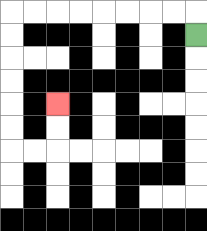{'start': '[8, 1]', 'end': '[2, 4]', 'path_directions': 'U,L,L,L,L,L,L,L,L,D,D,D,D,D,D,R,R,U,U', 'path_coordinates': '[[8, 1], [8, 0], [7, 0], [6, 0], [5, 0], [4, 0], [3, 0], [2, 0], [1, 0], [0, 0], [0, 1], [0, 2], [0, 3], [0, 4], [0, 5], [0, 6], [1, 6], [2, 6], [2, 5], [2, 4]]'}